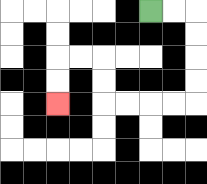{'start': '[6, 0]', 'end': '[2, 4]', 'path_directions': 'R,R,D,D,D,D,L,L,L,L,U,U,L,L,D,D', 'path_coordinates': '[[6, 0], [7, 0], [8, 0], [8, 1], [8, 2], [8, 3], [8, 4], [7, 4], [6, 4], [5, 4], [4, 4], [4, 3], [4, 2], [3, 2], [2, 2], [2, 3], [2, 4]]'}